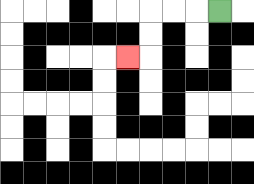{'start': '[9, 0]', 'end': '[5, 2]', 'path_directions': 'L,L,L,D,D,L', 'path_coordinates': '[[9, 0], [8, 0], [7, 0], [6, 0], [6, 1], [6, 2], [5, 2]]'}